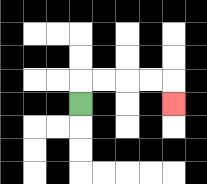{'start': '[3, 4]', 'end': '[7, 4]', 'path_directions': 'U,R,R,R,R,D', 'path_coordinates': '[[3, 4], [3, 3], [4, 3], [5, 3], [6, 3], [7, 3], [7, 4]]'}